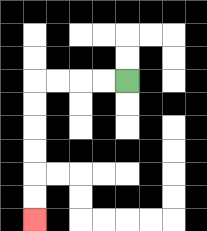{'start': '[5, 3]', 'end': '[1, 9]', 'path_directions': 'L,L,L,L,D,D,D,D,D,D', 'path_coordinates': '[[5, 3], [4, 3], [3, 3], [2, 3], [1, 3], [1, 4], [1, 5], [1, 6], [1, 7], [1, 8], [1, 9]]'}